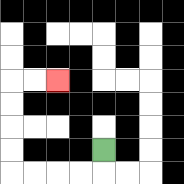{'start': '[4, 6]', 'end': '[2, 3]', 'path_directions': 'D,L,L,L,L,U,U,U,U,R,R', 'path_coordinates': '[[4, 6], [4, 7], [3, 7], [2, 7], [1, 7], [0, 7], [0, 6], [0, 5], [0, 4], [0, 3], [1, 3], [2, 3]]'}